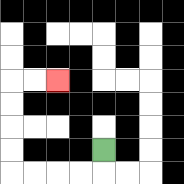{'start': '[4, 6]', 'end': '[2, 3]', 'path_directions': 'D,L,L,L,L,U,U,U,U,R,R', 'path_coordinates': '[[4, 6], [4, 7], [3, 7], [2, 7], [1, 7], [0, 7], [0, 6], [0, 5], [0, 4], [0, 3], [1, 3], [2, 3]]'}